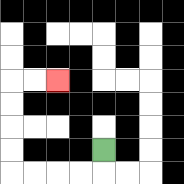{'start': '[4, 6]', 'end': '[2, 3]', 'path_directions': 'D,L,L,L,L,U,U,U,U,R,R', 'path_coordinates': '[[4, 6], [4, 7], [3, 7], [2, 7], [1, 7], [0, 7], [0, 6], [0, 5], [0, 4], [0, 3], [1, 3], [2, 3]]'}